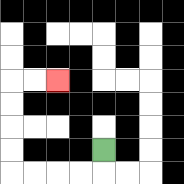{'start': '[4, 6]', 'end': '[2, 3]', 'path_directions': 'D,L,L,L,L,U,U,U,U,R,R', 'path_coordinates': '[[4, 6], [4, 7], [3, 7], [2, 7], [1, 7], [0, 7], [0, 6], [0, 5], [0, 4], [0, 3], [1, 3], [2, 3]]'}